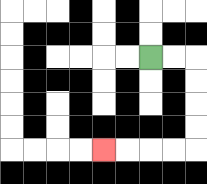{'start': '[6, 2]', 'end': '[4, 6]', 'path_directions': 'R,R,D,D,D,D,L,L,L,L', 'path_coordinates': '[[6, 2], [7, 2], [8, 2], [8, 3], [8, 4], [8, 5], [8, 6], [7, 6], [6, 6], [5, 6], [4, 6]]'}